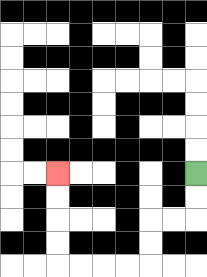{'start': '[8, 7]', 'end': '[2, 7]', 'path_directions': 'D,D,L,L,D,D,L,L,L,L,U,U,U,U', 'path_coordinates': '[[8, 7], [8, 8], [8, 9], [7, 9], [6, 9], [6, 10], [6, 11], [5, 11], [4, 11], [3, 11], [2, 11], [2, 10], [2, 9], [2, 8], [2, 7]]'}